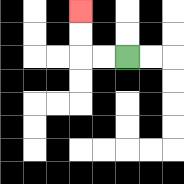{'start': '[5, 2]', 'end': '[3, 0]', 'path_directions': 'L,L,U,U', 'path_coordinates': '[[5, 2], [4, 2], [3, 2], [3, 1], [3, 0]]'}